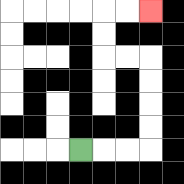{'start': '[3, 6]', 'end': '[6, 0]', 'path_directions': 'R,R,R,U,U,U,U,L,L,U,U,R,R', 'path_coordinates': '[[3, 6], [4, 6], [5, 6], [6, 6], [6, 5], [6, 4], [6, 3], [6, 2], [5, 2], [4, 2], [4, 1], [4, 0], [5, 0], [6, 0]]'}